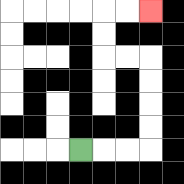{'start': '[3, 6]', 'end': '[6, 0]', 'path_directions': 'R,R,R,U,U,U,U,L,L,U,U,R,R', 'path_coordinates': '[[3, 6], [4, 6], [5, 6], [6, 6], [6, 5], [6, 4], [6, 3], [6, 2], [5, 2], [4, 2], [4, 1], [4, 0], [5, 0], [6, 0]]'}